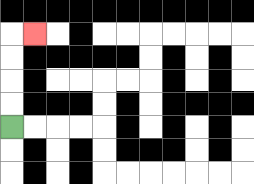{'start': '[0, 5]', 'end': '[1, 1]', 'path_directions': 'U,U,U,U,R', 'path_coordinates': '[[0, 5], [0, 4], [0, 3], [0, 2], [0, 1], [1, 1]]'}